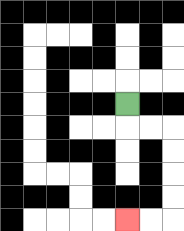{'start': '[5, 4]', 'end': '[5, 9]', 'path_directions': 'D,R,R,D,D,D,D,L,L', 'path_coordinates': '[[5, 4], [5, 5], [6, 5], [7, 5], [7, 6], [7, 7], [7, 8], [7, 9], [6, 9], [5, 9]]'}